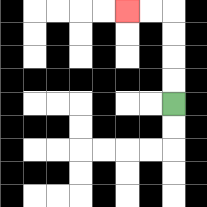{'start': '[7, 4]', 'end': '[5, 0]', 'path_directions': 'U,U,U,U,L,L', 'path_coordinates': '[[7, 4], [7, 3], [7, 2], [7, 1], [7, 0], [6, 0], [5, 0]]'}